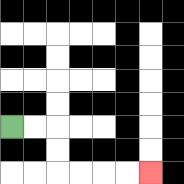{'start': '[0, 5]', 'end': '[6, 7]', 'path_directions': 'R,R,D,D,R,R,R,R', 'path_coordinates': '[[0, 5], [1, 5], [2, 5], [2, 6], [2, 7], [3, 7], [4, 7], [5, 7], [6, 7]]'}